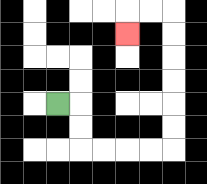{'start': '[2, 4]', 'end': '[5, 1]', 'path_directions': 'R,D,D,R,R,R,R,U,U,U,U,U,U,L,L,D', 'path_coordinates': '[[2, 4], [3, 4], [3, 5], [3, 6], [4, 6], [5, 6], [6, 6], [7, 6], [7, 5], [7, 4], [7, 3], [7, 2], [7, 1], [7, 0], [6, 0], [5, 0], [5, 1]]'}